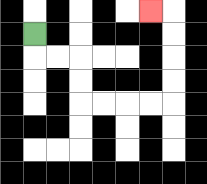{'start': '[1, 1]', 'end': '[6, 0]', 'path_directions': 'D,R,R,D,D,R,R,R,R,U,U,U,U,L', 'path_coordinates': '[[1, 1], [1, 2], [2, 2], [3, 2], [3, 3], [3, 4], [4, 4], [5, 4], [6, 4], [7, 4], [7, 3], [7, 2], [7, 1], [7, 0], [6, 0]]'}